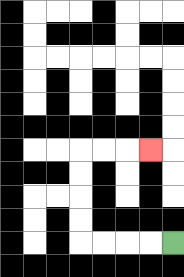{'start': '[7, 10]', 'end': '[6, 6]', 'path_directions': 'L,L,L,L,U,U,U,U,R,R,R', 'path_coordinates': '[[7, 10], [6, 10], [5, 10], [4, 10], [3, 10], [3, 9], [3, 8], [3, 7], [3, 6], [4, 6], [5, 6], [6, 6]]'}